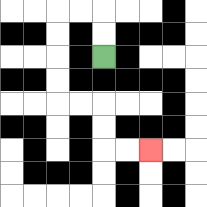{'start': '[4, 2]', 'end': '[6, 6]', 'path_directions': 'U,U,L,L,D,D,D,D,R,R,D,D,R,R', 'path_coordinates': '[[4, 2], [4, 1], [4, 0], [3, 0], [2, 0], [2, 1], [2, 2], [2, 3], [2, 4], [3, 4], [4, 4], [4, 5], [4, 6], [5, 6], [6, 6]]'}